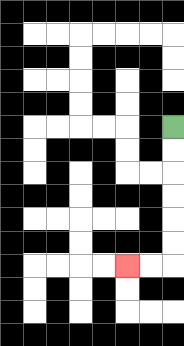{'start': '[7, 5]', 'end': '[5, 11]', 'path_directions': 'D,D,D,D,D,D,L,L', 'path_coordinates': '[[7, 5], [7, 6], [7, 7], [7, 8], [7, 9], [7, 10], [7, 11], [6, 11], [5, 11]]'}